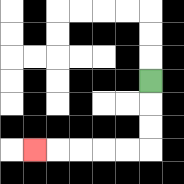{'start': '[6, 3]', 'end': '[1, 6]', 'path_directions': 'D,D,D,L,L,L,L,L', 'path_coordinates': '[[6, 3], [6, 4], [6, 5], [6, 6], [5, 6], [4, 6], [3, 6], [2, 6], [1, 6]]'}